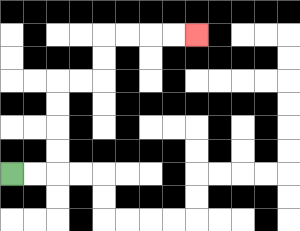{'start': '[0, 7]', 'end': '[8, 1]', 'path_directions': 'R,R,U,U,U,U,R,R,U,U,R,R,R,R', 'path_coordinates': '[[0, 7], [1, 7], [2, 7], [2, 6], [2, 5], [2, 4], [2, 3], [3, 3], [4, 3], [4, 2], [4, 1], [5, 1], [6, 1], [7, 1], [8, 1]]'}